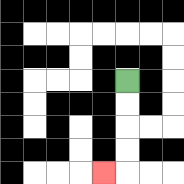{'start': '[5, 3]', 'end': '[4, 7]', 'path_directions': 'D,D,D,D,L', 'path_coordinates': '[[5, 3], [5, 4], [5, 5], [5, 6], [5, 7], [4, 7]]'}